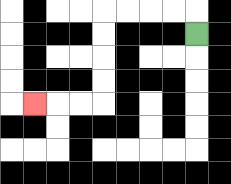{'start': '[8, 1]', 'end': '[1, 4]', 'path_directions': 'U,L,L,L,L,D,D,D,D,L,L,L', 'path_coordinates': '[[8, 1], [8, 0], [7, 0], [6, 0], [5, 0], [4, 0], [4, 1], [4, 2], [4, 3], [4, 4], [3, 4], [2, 4], [1, 4]]'}